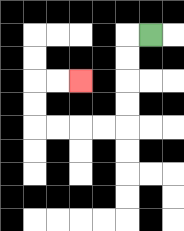{'start': '[6, 1]', 'end': '[3, 3]', 'path_directions': 'L,D,D,D,D,L,L,L,L,U,U,R,R', 'path_coordinates': '[[6, 1], [5, 1], [5, 2], [5, 3], [5, 4], [5, 5], [4, 5], [3, 5], [2, 5], [1, 5], [1, 4], [1, 3], [2, 3], [3, 3]]'}